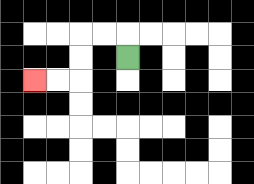{'start': '[5, 2]', 'end': '[1, 3]', 'path_directions': 'U,L,L,D,D,L,L', 'path_coordinates': '[[5, 2], [5, 1], [4, 1], [3, 1], [3, 2], [3, 3], [2, 3], [1, 3]]'}